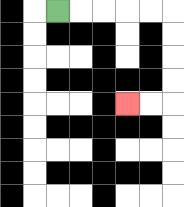{'start': '[2, 0]', 'end': '[5, 4]', 'path_directions': 'R,R,R,R,R,D,D,D,D,L,L', 'path_coordinates': '[[2, 0], [3, 0], [4, 0], [5, 0], [6, 0], [7, 0], [7, 1], [7, 2], [7, 3], [7, 4], [6, 4], [5, 4]]'}